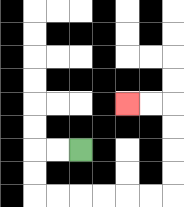{'start': '[3, 6]', 'end': '[5, 4]', 'path_directions': 'L,L,D,D,R,R,R,R,R,R,U,U,U,U,L,L', 'path_coordinates': '[[3, 6], [2, 6], [1, 6], [1, 7], [1, 8], [2, 8], [3, 8], [4, 8], [5, 8], [6, 8], [7, 8], [7, 7], [7, 6], [7, 5], [7, 4], [6, 4], [5, 4]]'}